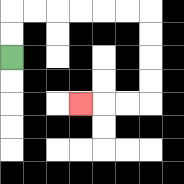{'start': '[0, 2]', 'end': '[3, 4]', 'path_directions': 'U,U,R,R,R,R,R,R,D,D,D,D,L,L,L', 'path_coordinates': '[[0, 2], [0, 1], [0, 0], [1, 0], [2, 0], [3, 0], [4, 0], [5, 0], [6, 0], [6, 1], [6, 2], [6, 3], [6, 4], [5, 4], [4, 4], [3, 4]]'}